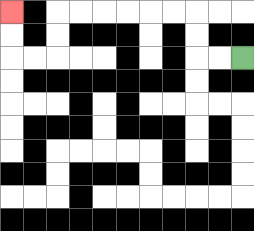{'start': '[10, 2]', 'end': '[0, 0]', 'path_directions': 'L,L,U,U,L,L,L,L,L,L,D,D,L,L,U,U', 'path_coordinates': '[[10, 2], [9, 2], [8, 2], [8, 1], [8, 0], [7, 0], [6, 0], [5, 0], [4, 0], [3, 0], [2, 0], [2, 1], [2, 2], [1, 2], [0, 2], [0, 1], [0, 0]]'}